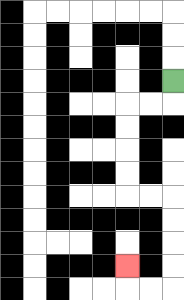{'start': '[7, 3]', 'end': '[5, 11]', 'path_directions': 'D,L,L,D,D,D,D,R,R,D,D,D,D,L,L,U', 'path_coordinates': '[[7, 3], [7, 4], [6, 4], [5, 4], [5, 5], [5, 6], [5, 7], [5, 8], [6, 8], [7, 8], [7, 9], [7, 10], [7, 11], [7, 12], [6, 12], [5, 12], [5, 11]]'}